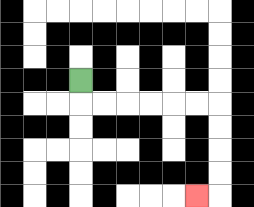{'start': '[3, 3]', 'end': '[8, 8]', 'path_directions': 'D,R,R,R,R,R,R,D,D,D,D,L', 'path_coordinates': '[[3, 3], [3, 4], [4, 4], [5, 4], [6, 4], [7, 4], [8, 4], [9, 4], [9, 5], [9, 6], [9, 7], [9, 8], [8, 8]]'}